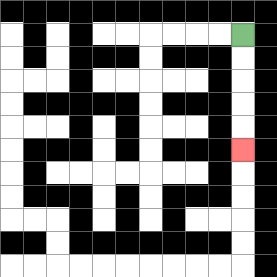{'start': '[10, 1]', 'end': '[10, 6]', 'path_directions': 'D,D,D,D,D', 'path_coordinates': '[[10, 1], [10, 2], [10, 3], [10, 4], [10, 5], [10, 6]]'}